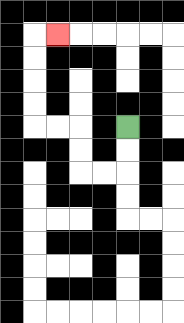{'start': '[5, 5]', 'end': '[2, 1]', 'path_directions': 'D,D,L,L,U,U,L,L,U,U,U,U,R', 'path_coordinates': '[[5, 5], [5, 6], [5, 7], [4, 7], [3, 7], [3, 6], [3, 5], [2, 5], [1, 5], [1, 4], [1, 3], [1, 2], [1, 1], [2, 1]]'}